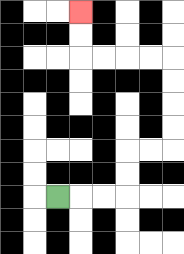{'start': '[2, 8]', 'end': '[3, 0]', 'path_directions': 'R,R,R,U,U,R,R,U,U,U,U,L,L,L,L,U,U', 'path_coordinates': '[[2, 8], [3, 8], [4, 8], [5, 8], [5, 7], [5, 6], [6, 6], [7, 6], [7, 5], [7, 4], [7, 3], [7, 2], [6, 2], [5, 2], [4, 2], [3, 2], [3, 1], [3, 0]]'}